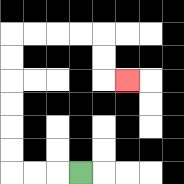{'start': '[3, 7]', 'end': '[5, 3]', 'path_directions': 'L,L,L,U,U,U,U,U,U,R,R,R,R,D,D,R', 'path_coordinates': '[[3, 7], [2, 7], [1, 7], [0, 7], [0, 6], [0, 5], [0, 4], [0, 3], [0, 2], [0, 1], [1, 1], [2, 1], [3, 1], [4, 1], [4, 2], [4, 3], [5, 3]]'}